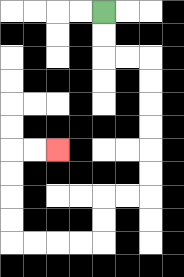{'start': '[4, 0]', 'end': '[2, 6]', 'path_directions': 'D,D,R,R,D,D,D,D,D,D,L,L,D,D,L,L,L,L,U,U,U,U,R,R', 'path_coordinates': '[[4, 0], [4, 1], [4, 2], [5, 2], [6, 2], [6, 3], [6, 4], [6, 5], [6, 6], [6, 7], [6, 8], [5, 8], [4, 8], [4, 9], [4, 10], [3, 10], [2, 10], [1, 10], [0, 10], [0, 9], [0, 8], [0, 7], [0, 6], [1, 6], [2, 6]]'}